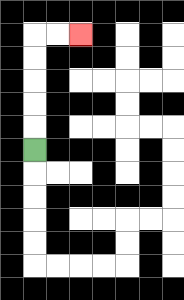{'start': '[1, 6]', 'end': '[3, 1]', 'path_directions': 'U,U,U,U,U,R,R', 'path_coordinates': '[[1, 6], [1, 5], [1, 4], [1, 3], [1, 2], [1, 1], [2, 1], [3, 1]]'}